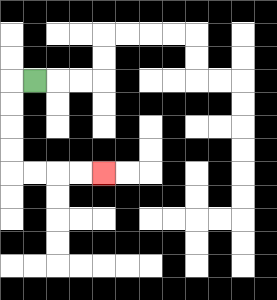{'start': '[1, 3]', 'end': '[4, 7]', 'path_directions': 'L,D,D,D,D,R,R,R,R', 'path_coordinates': '[[1, 3], [0, 3], [0, 4], [0, 5], [0, 6], [0, 7], [1, 7], [2, 7], [3, 7], [4, 7]]'}